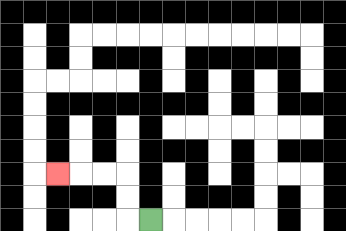{'start': '[6, 9]', 'end': '[2, 7]', 'path_directions': 'L,U,U,L,L,L', 'path_coordinates': '[[6, 9], [5, 9], [5, 8], [5, 7], [4, 7], [3, 7], [2, 7]]'}